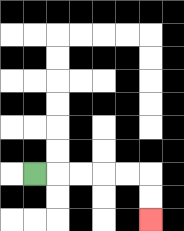{'start': '[1, 7]', 'end': '[6, 9]', 'path_directions': 'R,R,R,R,R,D,D', 'path_coordinates': '[[1, 7], [2, 7], [3, 7], [4, 7], [5, 7], [6, 7], [6, 8], [6, 9]]'}